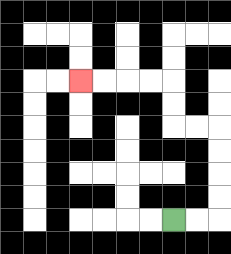{'start': '[7, 9]', 'end': '[3, 3]', 'path_directions': 'R,R,U,U,U,U,L,L,U,U,L,L,L,L', 'path_coordinates': '[[7, 9], [8, 9], [9, 9], [9, 8], [9, 7], [9, 6], [9, 5], [8, 5], [7, 5], [7, 4], [7, 3], [6, 3], [5, 3], [4, 3], [3, 3]]'}